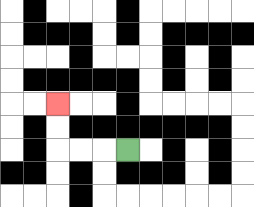{'start': '[5, 6]', 'end': '[2, 4]', 'path_directions': 'L,L,L,U,U', 'path_coordinates': '[[5, 6], [4, 6], [3, 6], [2, 6], [2, 5], [2, 4]]'}